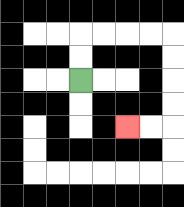{'start': '[3, 3]', 'end': '[5, 5]', 'path_directions': 'U,U,R,R,R,R,D,D,D,D,L,L', 'path_coordinates': '[[3, 3], [3, 2], [3, 1], [4, 1], [5, 1], [6, 1], [7, 1], [7, 2], [7, 3], [7, 4], [7, 5], [6, 5], [5, 5]]'}